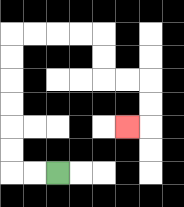{'start': '[2, 7]', 'end': '[5, 5]', 'path_directions': 'L,L,U,U,U,U,U,U,R,R,R,R,D,D,R,R,D,D,L', 'path_coordinates': '[[2, 7], [1, 7], [0, 7], [0, 6], [0, 5], [0, 4], [0, 3], [0, 2], [0, 1], [1, 1], [2, 1], [3, 1], [4, 1], [4, 2], [4, 3], [5, 3], [6, 3], [6, 4], [6, 5], [5, 5]]'}